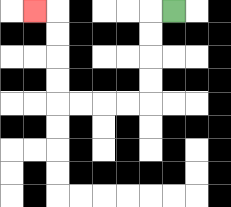{'start': '[7, 0]', 'end': '[1, 0]', 'path_directions': 'L,D,D,D,D,L,L,L,L,U,U,U,U,L', 'path_coordinates': '[[7, 0], [6, 0], [6, 1], [6, 2], [6, 3], [6, 4], [5, 4], [4, 4], [3, 4], [2, 4], [2, 3], [2, 2], [2, 1], [2, 0], [1, 0]]'}